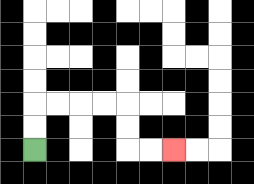{'start': '[1, 6]', 'end': '[7, 6]', 'path_directions': 'U,U,R,R,R,R,D,D,R,R', 'path_coordinates': '[[1, 6], [1, 5], [1, 4], [2, 4], [3, 4], [4, 4], [5, 4], [5, 5], [5, 6], [6, 6], [7, 6]]'}